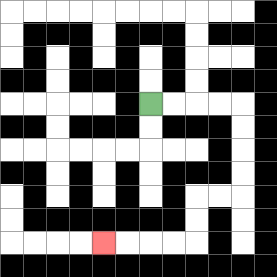{'start': '[6, 4]', 'end': '[4, 10]', 'path_directions': 'R,R,R,R,D,D,D,D,L,L,D,D,L,L,L,L', 'path_coordinates': '[[6, 4], [7, 4], [8, 4], [9, 4], [10, 4], [10, 5], [10, 6], [10, 7], [10, 8], [9, 8], [8, 8], [8, 9], [8, 10], [7, 10], [6, 10], [5, 10], [4, 10]]'}